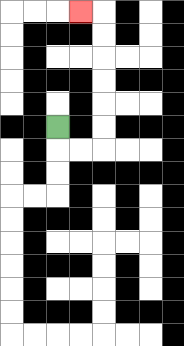{'start': '[2, 5]', 'end': '[3, 0]', 'path_directions': 'D,R,R,U,U,U,U,U,U,L', 'path_coordinates': '[[2, 5], [2, 6], [3, 6], [4, 6], [4, 5], [4, 4], [4, 3], [4, 2], [4, 1], [4, 0], [3, 0]]'}